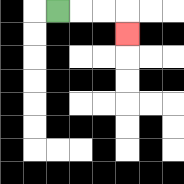{'start': '[2, 0]', 'end': '[5, 1]', 'path_directions': 'R,R,R,D', 'path_coordinates': '[[2, 0], [3, 0], [4, 0], [5, 0], [5, 1]]'}